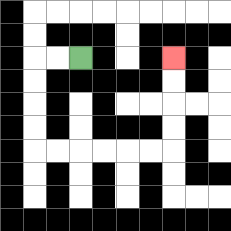{'start': '[3, 2]', 'end': '[7, 2]', 'path_directions': 'L,L,D,D,D,D,R,R,R,R,R,R,U,U,U,U', 'path_coordinates': '[[3, 2], [2, 2], [1, 2], [1, 3], [1, 4], [1, 5], [1, 6], [2, 6], [3, 6], [4, 6], [5, 6], [6, 6], [7, 6], [7, 5], [7, 4], [7, 3], [7, 2]]'}